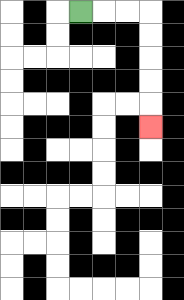{'start': '[3, 0]', 'end': '[6, 5]', 'path_directions': 'R,R,R,D,D,D,D,D', 'path_coordinates': '[[3, 0], [4, 0], [5, 0], [6, 0], [6, 1], [6, 2], [6, 3], [6, 4], [6, 5]]'}